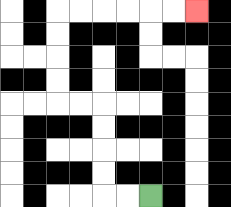{'start': '[6, 8]', 'end': '[8, 0]', 'path_directions': 'L,L,U,U,U,U,L,L,U,U,U,U,R,R,R,R,R,R', 'path_coordinates': '[[6, 8], [5, 8], [4, 8], [4, 7], [4, 6], [4, 5], [4, 4], [3, 4], [2, 4], [2, 3], [2, 2], [2, 1], [2, 0], [3, 0], [4, 0], [5, 0], [6, 0], [7, 0], [8, 0]]'}